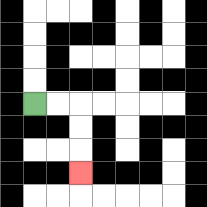{'start': '[1, 4]', 'end': '[3, 7]', 'path_directions': 'R,R,D,D,D', 'path_coordinates': '[[1, 4], [2, 4], [3, 4], [3, 5], [3, 6], [3, 7]]'}